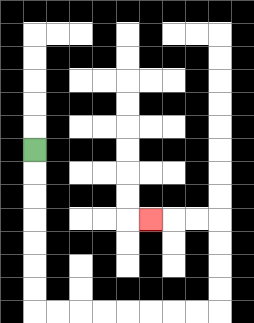{'start': '[1, 6]', 'end': '[6, 9]', 'path_directions': 'D,D,D,D,D,D,D,R,R,R,R,R,R,R,R,U,U,U,U,L,L,L', 'path_coordinates': '[[1, 6], [1, 7], [1, 8], [1, 9], [1, 10], [1, 11], [1, 12], [1, 13], [2, 13], [3, 13], [4, 13], [5, 13], [6, 13], [7, 13], [8, 13], [9, 13], [9, 12], [9, 11], [9, 10], [9, 9], [8, 9], [7, 9], [6, 9]]'}